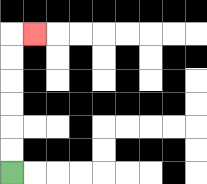{'start': '[0, 7]', 'end': '[1, 1]', 'path_directions': 'U,U,U,U,U,U,R', 'path_coordinates': '[[0, 7], [0, 6], [0, 5], [0, 4], [0, 3], [0, 2], [0, 1], [1, 1]]'}